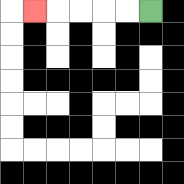{'start': '[6, 0]', 'end': '[1, 0]', 'path_directions': 'L,L,L,L,L', 'path_coordinates': '[[6, 0], [5, 0], [4, 0], [3, 0], [2, 0], [1, 0]]'}